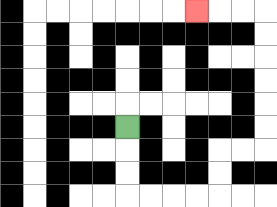{'start': '[5, 5]', 'end': '[8, 0]', 'path_directions': 'D,D,D,R,R,R,R,U,U,R,R,U,U,U,U,U,U,L,L,L', 'path_coordinates': '[[5, 5], [5, 6], [5, 7], [5, 8], [6, 8], [7, 8], [8, 8], [9, 8], [9, 7], [9, 6], [10, 6], [11, 6], [11, 5], [11, 4], [11, 3], [11, 2], [11, 1], [11, 0], [10, 0], [9, 0], [8, 0]]'}